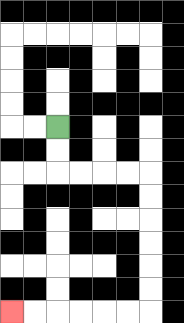{'start': '[2, 5]', 'end': '[0, 13]', 'path_directions': 'D,D,R,R,R,R,D,D,D,D,D,D,L,L,L,L,L,L', 'path_coordinates': '[[2, 5], [2, 6], [2, 7], [3, 7], [4, 7], [5, 7], [6, 7], [6, 8], [6, 9], [6, 10], [6, 11], [6, 12], [6, 13], [5, 13], [4, 13], [3, 13], [2, 13], [1, 13], [0, 13]]'}